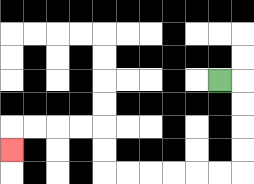{'start': '[9, 3]', 'end': '[0, 6]', 'path_directions': 'R,D,D,D,D,L,L,L,L,L,L,U,U,L,L,L,L,D', 'path_coordinates': '[[9, 3], [10, 3], [10, 4], [10, 5], [10, 6], [10, 7], [9, 7], [8, 7], [7, 7], [6, 7], [5, 7], [4, 7], [4, 6], [4, 5], [3, 5], [2, 5], [1, 5], [0, 5], [0, 6]]'}